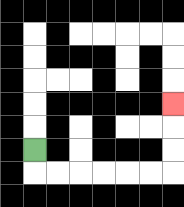{'start': '[1, 6]', 'end': '[7, 4]', 'path_directions': 'D,R,R,R,R,R,R,U,U,U', 'path_coordinates': '[[1, 6], [1, 7], [2, 7], [3, 7], [4, 7], [5, 7], [6, 7], [7, 7], [7, 6], [7, 5], [7, 4]]'}